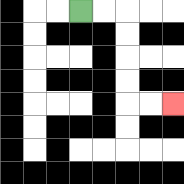{'start': '[3, 0]', 'end': '[7, 4]', 'path_directions': 'R,R,D,D,D,D,R,R', 'path_coordinates': '[[3, 0], [4, 0], [5, 0], [5, 1], [5, 2], [5, 3], [5, 4], [6, 4], [7, 4]]'}